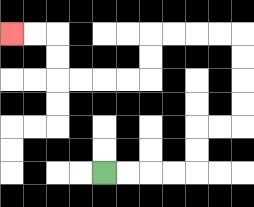{'start': '[4, 7]', 'end': '[0, 1]', 'path_directions': 'R,R,R,R,U,U,R,R,U,U,U,U,L,L,L,L,D,D,L,L,L,L,U,U,L,L', 'path_coordinates': '[[4, 7], [5, 7], [6, 7], [7, 7], [8, 7], [8, 6], [8, 5], [9, 5], [10, 5], [10, 4], [10, 3], [10, 2], [10, 1], [9, 1], [8, 1], [7, 1], [6, 1], [6, 2], [6, 3], [5, 3], [4, 3], [3, 3], [2, 3], [2, 2], [2, 1], [1, 1], [0, 1]]'}